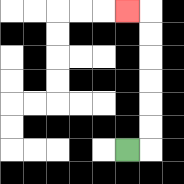{'start': '[5, 6]', 'end': '[5, 0]', 'path_directions': 'R,U,U,U,U,U,U,L', 'path_coordinates': '[[5, 6], [6, 6], [6, 5], [6, 4], [6, 3], [6, 2], [6, 1], [6, 0], [5, 0]]'}